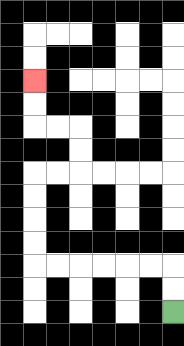{'start': '[7, 13]', 'end': '[1, 3]', 'path_directions': 'U,U,L,L,L,L,L,L,U,U,U,U,R,R,U,U,L,L,U,U', 'path_coordinates': '[[7, 13], [7, 12], [7, 11], [6, 11], [5, 11], [4, 11], [3, 11], [2, 11], [1, 11], [1, 10], [1, 9], [1, 8], [1, 7], [2, 7], [3, 7], [3, 6], [3, 5], [2, 5], [1, 5], [1, 4], [1, 3]]'}